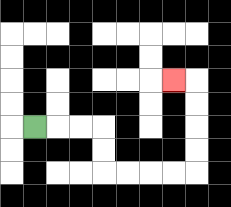{'start': '[1, 5]', 'end': '[7, 3]', 'path_directions': 'R,R,R,D,D,R,R,R,R,U,U,U,U,L', 'path_coordinates': '[[1, 5], [2, 5], [3, 5], [4, 5], [4, 6], [4, 7], [5, 7], [6, 7], [7, 7], [8, 7], [8, 6], [8, 5], [8, 4], [8, 3], [7, 3]]'}